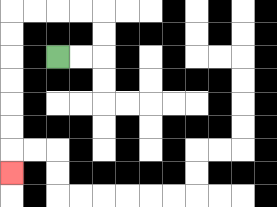{'start': '[2, 2]', 'end': '[0, 7]', 'path_directions': 'R,R,U,U,L,L,L,L,D,D,D,D,D,D,D', 'path_coordinates': '[[2, 2], [3, 2], [4, 2], [4, 1], [4, 0], [3, 0], [2, 0], [1, 0], [0, 0], [0, 1], [0, 2], [0, 3], [0, 4], [0, 5], [0, 6], [0, 7]]'}